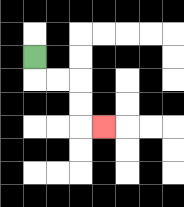{'start': '[1, 2]', 'end': '[4, 5]', 'path_directions': 'D,R,R,D,D,R', 'path_coordinates': '[[1, 2], [1, 3], [2, 3], [3, 3], [3, 4], [3, 5], [4, 5]]'}